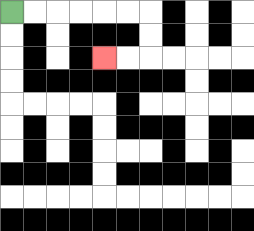{'start': '[0, 0]', 'end': '[4, 2]', 'path_directions': 'R,R,R,R,R,R,D,D,L,L', 'path_coordinates': '[[0, 0], [1, 0], [2, 0], [3, 0], [4, 0], [5, 0], [6, 0], [6, 1], [6, 2], [5, 2], [4, 2]]'}